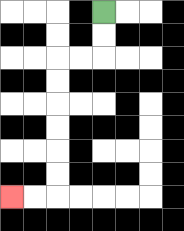{'start': '[4, 0]', 'end': '[0, 8]', 'path_directions': 'D,D,L,L,D,D,D,D,D,D,L,L', 'path_coordinates': '[[4, 0], [4, 1], [4, 2], [3, 2], [2, 2], [2, 3], [2, 4], [2, 5], [2, 6], [2, 7], [2, 8], [1, 8], [0, 8]]'}